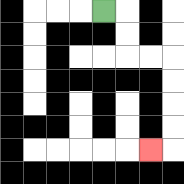{'start': '[4, 0]', 'end': '[6, 6]', 'path_directions': 'R,D,D,R,R,D,D,D,D,L', 'path_coordinates': '[[4, 0], [5, 0], [5, 1], [5, 2], [6, 2], [7, 2], [7, 3], [7, 4], [7, 5], [7, 6], [6, 6]]'}